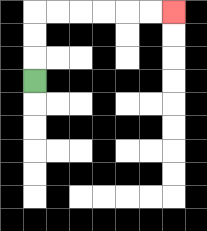{'start': '[1, 3]', 'end': '[7, 0]', 'path_directions': 'U,U,U,R,R,R,R,R,R', 'path_coordinates': '[[1, 3], [1, 2], [1, 1], [1, 0], [2, 0], [3, 0], [4, 0], [5, 0], [6, 0], [7, 0]]'}